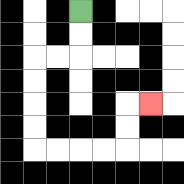{'start': '[3, 0]', 'end': '[6, 4]', 'path_directions': 'D,D,L,L,D,D,D,D,R,R,R,R,U,U,R', 'path_coordinates': '[[3, 0], [3, 1], [3, 2], [2, 2], [1, 2], [1, 3], [1, 4], [1, 5], [1, 6], [2, 6], [3, 6], [4, 6], [5, 6], [5, 5], [5, 4], [6, 4]]'}